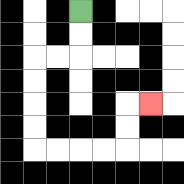{'start': '[3, 0]', 'end': '[6, 4]', 'path_directions': 'D,D,L,L,D,D,D,D,R,R,R,R,U,U,R', 'path_coordinates': '[[3, 0], [3, 1], [3, 2], [2, 2], [1, 2], [1, 3], [1, 4], [1, 5], [1, 6], [2, 6], [3, 6], [4, 6], [5, 6], [5, 5], [5, 4], [6, 4]]'}